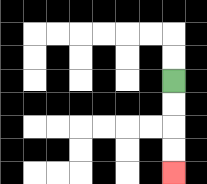{'start': '[7, 3]', 'end': '[7, 7]', 'path_directions': 'D,D,D,D', 'path_coordinates': '[[7, 3], [7, 4], [7, 5], [7, 6], [7, 7]]'}